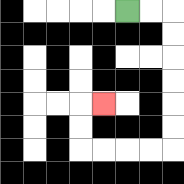{'start': '[5, 0]', 'end': '[4, 4]', 'path_directions': 'R,R,D,D,D,D,D,D,L,L,L,L,U,U,R', 'path_coordinates': '[[5, 0], [6, 0], [7, 0], [7, 1], [7, 2], [7, 3], [7, 4], [7, 5], [7, 6], [6, 6], [5, 6], [4, 6], [3, 6], [3, 5], [3, 4], [4, 4]]'}